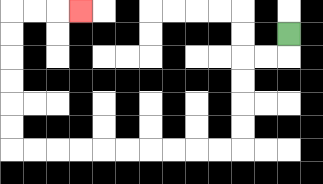{'start': '[12, 1]', 'end': '[3, 0]', 'path_directions': 'D,L,L,D,D,D,D,L,L,L,L,L,L,L,L,L,L,U,U,U,U,U,U,R,R,R', 'path_coordinates': '[[12, 1], [12, 2], [11, 2], [10, 2], [10, 3], [10, 4], [10, 5], [10, 6], [9, 6], [8, 6], [7, 6], [6, 6], [5, 6], [4, 6], [3, 6], [2, 6], [1, 6], [0, 6], [0, 5], [0, 4], [0, 3], [0, 2], [0, 1], [0, 0], [1, 0], [2, 0], [3, 0]]'}